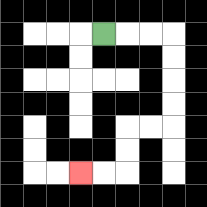{'start': '[4, 1]', 'end': '[3, 7]', 'path_directions': 'R,R,R,D,D,D,D,L,L,D,D,L,L', 'path_coordinates': '[[4, 1], [5, 1], [6, 1], [7, 1], [7, 2], [7, 3], [7, 4], [7, 5], [6, 5], [5, 5], [5, 6], [5, 7], [4, 7], [3, 7]]'}